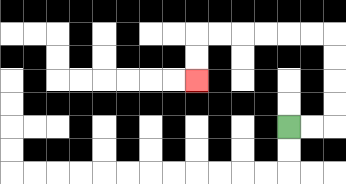{'start': '[12, 5]', 'end': '[8, 3]', 'path_directions': 'R,R,U,U,U,U,L,L,L,L,L,L,D,D', 'path_coordinates': '[[12, 5], [13, 5], [14, 5], [14, 4], [14, 3], [14, 2], [14, 1], [13, 1], [12, 1], [11, 1], [10, 1], [9, 1], [8, 1], [8, 2], [8, 3]]'}